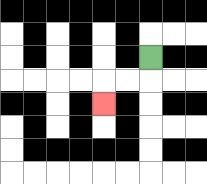{'start': '[6, 2]', 'end': '[4, 4]', 'path_directions': 'D,L,L,D', 'path_coordinates': '[[6, 2], [6, 3], [5, 3], [4, 3], [4, 4]]'}